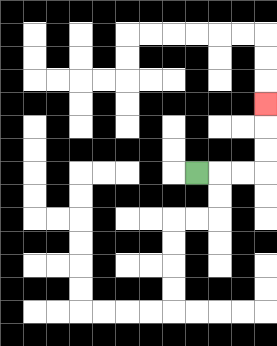{'start': '[8, 7]', 'end': '[11, 4]', 'path_directions': 'R,R,R,U,U,U', 'path_coordinates': '[[8, 7], [9, 7], [10, 7], [11, 7], [11, 6], [11, 5], [11, 4]]'}